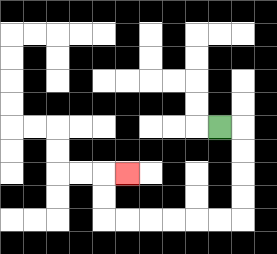{'start': '[9, 5]', 'end': '[5, 7]', 'path_directions': 'R,D,D,D,D,L,L,L,L,L,L,U,U,R', 'path_coordinates': '[[9, 5], [10, 5], [10, 6], [10, 7], [10, 8], [10, 9], [9, 9], [8, 9], [7, 9], [6, 9], [5, 9], [4, 9], [4, 8], [4, 7], [5, 7]]'}